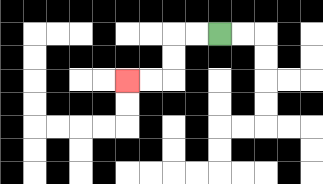{'start': '[9, 1]', 'end': '[5, 3]', 'path_directions': 'L,L,D,D,L,L', 'path_coordinates': '[[9, 1], [8, 1], [7, 1], [7, 2], [7, 3], [6, 3], [5, 3]]'}